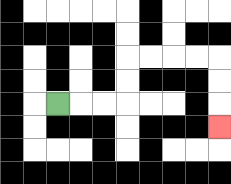{'start': '[2, 4]', 'end': '[9, 5]', 'path_directions': 'R,R,R,U,U,R,R,R,R,D,D,D', 'path_coordinates': '[[2, 4], [3, 4], [4, 4], [5, 4], [5, 3], [5, 2], [6, 2], [7, 2], [8, 2], [9, 2], [9, 3], [9, 4], [9, 5]]'}